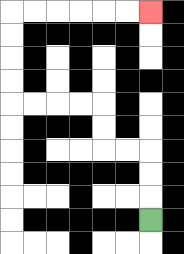{'start': '[6, 9]', 'end': '[6, 0]', 'path_directions': 'U,U,U,L,L,U,U,L,L,L,L,U,U,U,U,R,R,R,R,R,R', 'path_coordinates': '[[6, 9], [6, 8], [6, 7], [6, 6], [5, 6], [4, 6], [4, 5], [4, 4], [3, 4], [2, 4], [1, 4], [0, 4], [0, 3], [0, 2], [0, 1], [0, 0], [1, 0], [2, 0], [3, 0], [4, 0], [5, 0], [6, 0]]'}